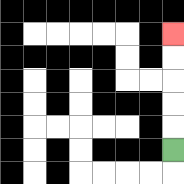{'start': '[7, 6]', 'end': '[7, 1]', 'path_directions': 'U,U,U,U,U', 'path_coordinates': '[[7, 6], [7, 5], [7, 4], [7, 3], [7, 2], [7, 1]]'}